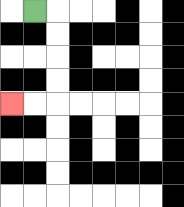{'start': '[1, 0]', 'end': '[0, 4]', 'path_directions': 'R,D,D,D,D,L,L', 'path_coordinates': '[[1, 0], [2, 0], [2, 1], [2, 2], [2, 3], [2, 4], [1, 4], [0, 4]]'}